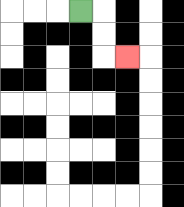{'start': '[3, 0]', 'end': '[5, 2]', 'path_directions': 'R,D,D,R', 'path_coordinates': '[[3, 0], [4, 0], [4, 1], [4, 2], [5, 2]]'}